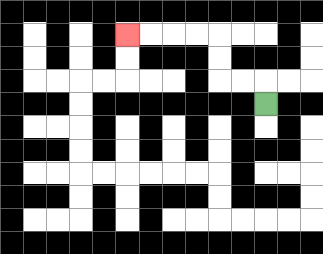{'start': '[11, 4]', 'end': '[5, 1]', 'path_directions': 'U,L,L,U,U,L,L,L,L', 'path_coordinates': '[[11, 4], [11, 3], [10, 3], [9, 3], [9, 2], [9, 1], [8, 1], [7, 1], [6, 1], [5, 1]]'}